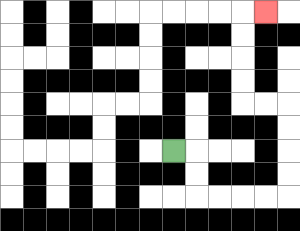{'start': '[7, 6]', 'end': '[11, 0]', 'path_directions': 'R,D,D,R,R,R,R,U,U,U,U,L,L,U,U,U,U,R', 'path_coordinates': '[[7, 6], [8, 6], [8, 7], [8, 8], [9, 8], [10, 8], [11, 8], [12, 8], [12, 7], [12, 6], [12, 5], [12, 4], [11, 4], [10, 4], [10, 3], [10, 2], [10, 1], [10, 0], [11, 0]]'}